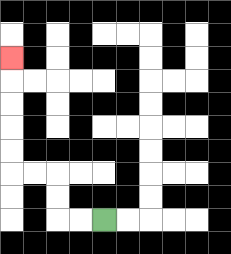{'start': '[4, 9]', 'end': '[0, 2]', 'path_directions': 'L,L,U,U,L,L,U,U,U,U,U', 'path_coordinates': '[[4, 9], [3, 9], [2, 9], [2, 8], [2, 7], [1, 7], [0, 7], [0, 6], [0, 5], [0, 4], [0, 3], [0, 2]]'}